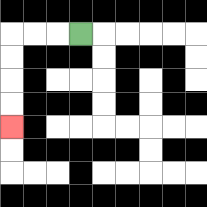{'start': '[3, 1]', 'end': '[0, 5]', 'path_directions': 'L,L,L,D,D,D,D', 'path_coordinates': '[[3, 1], [2, 1], [1, 1], [0, 1], [0, 2], [0, 3], [0, 4], [0, 5]]'}